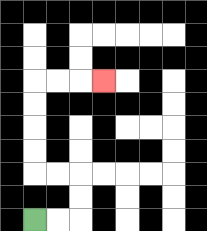{'start': '[1, 9]', 'end': '[4, 3]', 'path_directions': 'R,R,U,U,L,L,U,U,U,U,R,R,R', 'path_coordinates': '[[1, 9], [2, 9], [3, 9], [3, 8], [3, 7], [2, 7], [1, 7], [1, 6], [1, 5], [1, 4], [1, 3], [2, 3], [3, 3], [4, 3]]'}